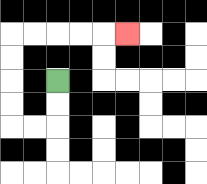{'start': '[2, 3]', 'end': '[5, 1]', 'path_directions': 'D,D,L,L,U,U,U,U,R,R,R,R,R', 'path_coordinates': '[[2, 3], [2, 4], [2, 5], [1, 5], [0, 5], [0, 4], [0, 3], [0, 2], [0, 1], [1, 1], [2, 1], [3, 1], [4, 1], [5, 1]]'}